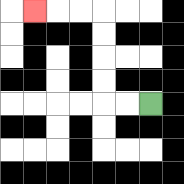{'start': '[6, 4]', 'end': '[1, 0]', 'path_directions': 'L,L,U,U,U,U,L,L,L', 'path_coordinates': '[[6, 4], [5, 4], [4, 4], [4, 3], [4, 2], [4, 1], [4, 0], [3, 0], [2, 0], [1, 0]]'}